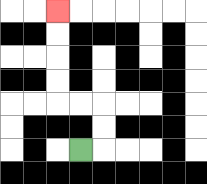{'start': '[3, 6]', 'end': '[2, 0]', 'path_directions': 'R,U,U,L,L,U,U,U,U', 'path_coordinates': '[[3, 6], [4, 6], [4, 5], [4, 4], [3, 4], [2, 4], [2, 3], [2, 2], [2, 1], [2, 0]]'}